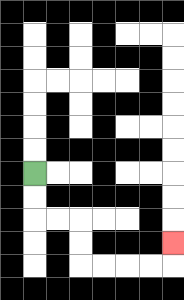{'start': '[1, 7]', 'end': '[7, 10]', 'path_directions': 'D,D,R,R,D,D,R,R,R,R,U', 'path_coordinates': '[[1, 7], [1, 8], [1, 9], [2, 9], [3, 9], [3, 10], [3, 11], [4, 11], [5, 11], [6, 11], [7, 11], [7, 10]]'}